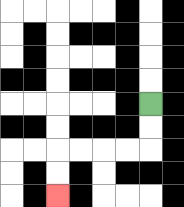{'start': '[6, 4]', 'end': '[2, 8]', 'path_directions': 'D,D,L,L,L,L,D,D', 'path_coordinates': '[[6, 4], [6, 5], [6, 6], [5, 6], [4, 6], [3, 6], [2, 6], [2, 7], [2, 8]]'}